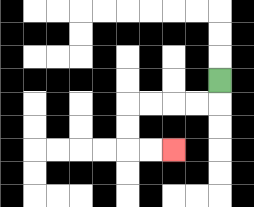{'start': '[9, 3]', 'end': '[7, 6]', 'path_directions': 'D,L,L,L,L,D,D,R,R', 'path_coordinates': '[[9, 3], [9, 4], [8, 4], [7, 4], [6, 4], [5, 4], [5, 5], [5, 6], [6, 6], [7, 6]]'}